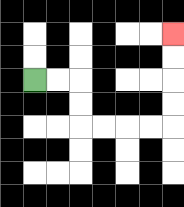{'start': '[1, 3]', 'end': '[7, 1]', 'path_directions': 'R,R,D,D,R,R,R,R,U,U,U,U', 'path_coordinates': '[[1, 3], [2, 3], [3, 3], [3, 4], [3, 5], [4, 5], [5, 5], [6, 5], [7, 5], [7, 4], [7, 3], [7, 2], [7, 1]]'}